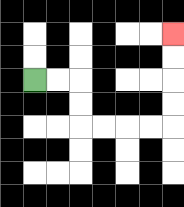{'start': '[1, 3]', 'end': '[7, 1]', 'path_directions': 'R,R,D,D,R,R,R,R,U,U,U,U', 'path_coordinates': '[[1, 3], [2, 3], [3, 3], [3, 4], [3, 5], [4, 5], [5, 5], [6, 5], [7, 5], [7, 4], [7, 3], [7, 2], [7, 1]]'}